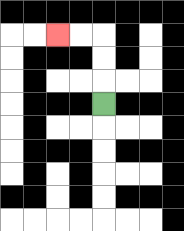{'start': '[4, 4]', 'end': '[2, 1]', 'path_directions': 'U,U,U,L,L', 'path_coordinates': '[[4, 4], [4, 3], [4, 2], [4, 1], [3, 1], [2, 1]]'}